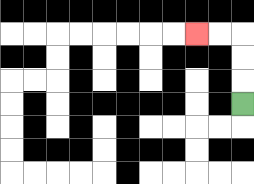{'start': '[10, 4]', 'end': '[8, 1]', 'path_directions': 'U,U,U,L,L', 'path_coordinates': '[[10, 4], [10, 3], [10, 2], [10, 1], [9, 1], [8, 1]]'}